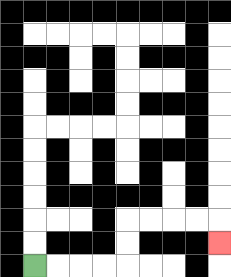{'start': '[1, 11]', 'end': '[9, 10]', 'path_directions': 'R,R,R,R,U,U,R,R,R,R,D', 'path_coordinates': '[[1, 11], [2, 11], [3, 11], [4, 11], [5, 11], [5, 10], [5, 9], [6, 9], [7, 9], [8, 9], [9, 9], [9, 10]]'}